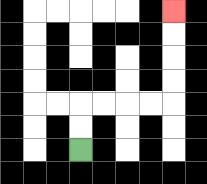{'start': '[3, 6]', 'end': '[7, 0]', 'path_directions': 'U,U,R,R,R,R,U,U,U,U', 'path_coordinates': '[[3, 6], [3, 5], [3, 4], [4, 4], [5, 4], [6, 4], [7, 4], [7, 3], [7, 2], [7, 1], [7, 0]]'}